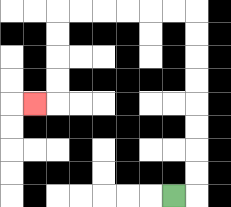{'start': '[7, 8]', 'end': '[1, 4]', 'path_directions': 'R,U,U,U,U,U,U,U,U,L,L,L,L,L,L,D,D,D,D,L', 'path_coordinates': '[[7, 8], [8, 8], [8, 7], [8, 6], [8, 5], [8, 4], [8, 3], [8, 2], [8, 1], [8, 0], [7, 0], [6, 0], [5, 0], [4, 0], [3, 0], [2, 0], [2, 1], [2, 2], [2, 3], [2, 4], [1, 4]]'}